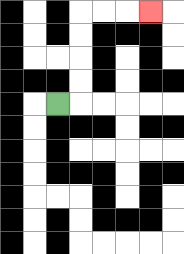{'start': '[2, 4]', 'end': '[6, 0]', 'path_directions': 'R,U,U,U,U,R,R,R', 'path_coordinates': '[[2, 4], [3, 4], [3, 3], [3, 2], [3, 1], [3, 0], [4, 0], [5, 0], [6, 0]]'}